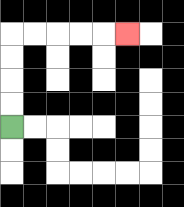{'start': '[0, 5]', 'end': '[5, 1]', 'path_directions': 'U,U,U,U,R,R,R,R,R', 'path_coordinates': '[[0, 5], [0, 4], [0, 3], [0, 2], [0, 1], [1, 1], [2, 1], [3, 1], [4, 1], [5, 1]]'}